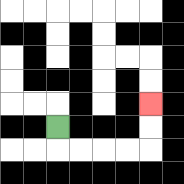{'start': '[2, 5]', 'end': '[6, 4]', 'path_directions': 'D,R,R,R,R,U,U', 'path_coordinates': '[[2, 5], [2, 6], [3, 6], [4, 6], [5, 6], [6, 6], [6, 5], [6, 4]]'}